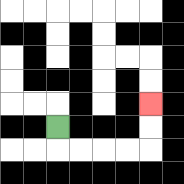{'start': '[2, 5]', 'end': '[6, 4]', 'path_directions': 'D,R,R,R,R,U,U', 'path_coordinates': '[[2, 5], [2, 6], [3, 6], [4, 6], [5, 6], [6, 6], [6, 5], [6, 4]]'}